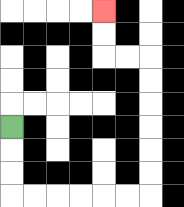{'start': '[0, 5]', 'end': '[4, 0]', 'path_directions': 'D,D,D,R,R,R,R,R,R,U,U,U,U,U,U,L,L,U,U', 'path_coordinates': '[[0, 5], [0, 6], [0, 7], [0, 8], [1, 8], [2, 8], [3, 8], [4, 8], [5, 8], [6, 8], [6, 7], [6, 6], [6, 5], [6, 4], [6, 3], [6, 2], [5, 2], [4, 2], [4, 1], [4, 0]]'}